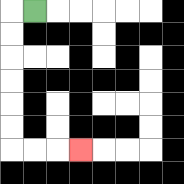{'start': '[1, 0]', 'end': '[3, 6]', 'path_directions': 'L,D,D,D,D,D,D,R,R,R', 'path_coordinates': '[[1, 0], [0, 0], [0, 1], [0, 2], [0, 3], [0, 4], [0, 5], [0, 6], [1, 6], [2, 6], [3, 6]]'}